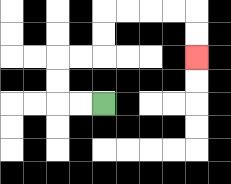{'start': '[4, 4]', 'end': '[8, 2]', 'path_directions': 'L,L,U,U,R,R,U,U,R,R,R,R,D,D', 'path_coordinates': '[[4, 4], [3, 4], [2, 4], [2, 3], [2, 2], [3, 2], [4, 2], [4, 1], [4, 0], [5, 0], [6, 0], [7, 0], [8, 0], [8, 1], [8, 2]]'}